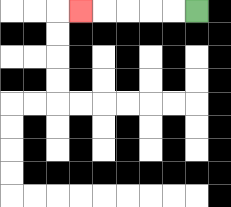{'start': '[8, 0]', 'end': '[3, 0]', 'path_directions': 'L,L,L,L,L', 'path_coordinates': '[[8, 0], [7, 0], [6, 0], [5, 0], [4, 0], [3, 0]]'}